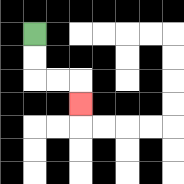{'start': '[1, 1]', 'end': '[3, 4]', 'path_directions': 'D,D,R,R,D', 'path_coordinates': '[[1, 1], [1, 2], [1, 3], [2, 3], [3, 3], [3, 4]]'}